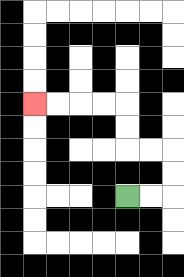{'start': '[5, 8]', 'end': '[1, 4]', 'path_directions': 'R,R,U,U,L,L,U,U,L,L,L,L', 'path_coordinates': '[[5, 8], [6, 8], [7, 8], [7, 7], [7, 6], [6, 6], [5, 6], [5, 5], [5, 4], [4, 4], [3, 4], [2, 4], [1, 4]]'}